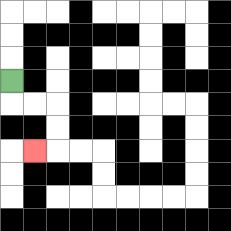{'start': '[0, 3]', 'end': '[1, 6]', 'path_directions': 'D,R,R,D,D,L', 'path_coordinates': '[[0, 3], [0, 4], [1, 4], [2, 4], [2, 5], [2, 6], [1, 6]]'}